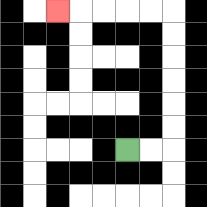{'start': '[5, 6]', 'end': '[2, 0]', 'path_directions': 'R,R,U,U,U,U,U,U,L,L,L,L,L', 'path_coordinates': '[[5, 6], [6, 6], [7, 6], [7, 5], [7, 4], [7, 3], [7, 2], [7, 1], [7, 0], [6, 0], [5, 0], [4, 0], [3, 0], [2, 0]]'}